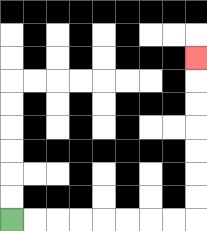{'start': '[0, 9]', 'end': '[8, 2]', 'path_directions': 'R,R,R,R,R,R,R,R,U,U,U,U,U,U,U', 'path_coordinates': '[[0, 9], [1, 9], [2, 9], [3, 9], [4, 9], [5, 9], [6, 9], [7, 9], [8, 9], [8, 8], [8, 7], [8, 6], [8, 5], [8, 4], [8, 3], [8, 2]]'}